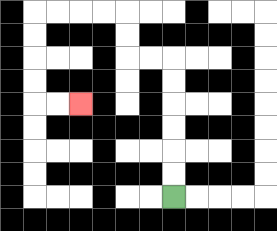{'start': '[7, 8]', 'end': '[3, 4]', 'path_directions': 'U,U,U,U,U,U,L,L,U,U,L,L,L,L,D,D,D,D,R,R', 'path_coordinates': '[[7, 8], [7, 7], [7, 6], [7, 5], [7, 4], [7, 3], [7, 2], [6, 2], [5, 2], [5, 1], [5, 0], [4, 0], [3, 0], [2, 0], [1, 0], [1, 1], [1, 2], [1, 3], [1, 4], [2, 4], [3, 4]]'}